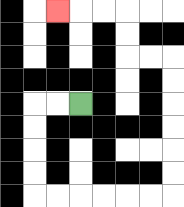{'start': '[3, 4]', 'end': '[2, 0]', 'path_directions': 'L,L,D,D,D,D,R,R,R,R,R,R,U,U,U,U,U,U,L,L,U,U,L,L,L', 'path_coordinates': '[[3, 4], [2, 4], [1, 4], [1, 5], [1, 6], [1, 7], [1, 8], [2, 8], [3, 8], [4, 8], [5, 8], [6, 8], [7, 8], [7, 7], [7, 6], [7, 5], [7, 4], [7, 3], [7, 2], [6, 2], [5, 2], [5, 1], [5, 0], [4, 0], [3, 0], [2, 0]]'}